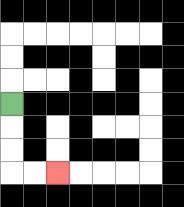{'start': '[0, 4]', 'end': '[2, 7]', 'path_directions': 'D,D,D,R,R', 'path_coordinates': '[[0, 4], [0, 5], [0, 6], [0, 7], [1, 7], [2, 7]]'}